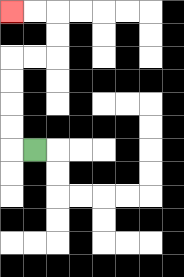{'start': '[1, 6]', 'end': '[0, 0]', 'path_directions': 'L,U,U,U,U,R,R,U,U,L,L', 'path_coordinates': '[[1, 6], [0, 6], [0, 5], [0, 4], [0, 3], [0, 2], [1, 2], [2, 2], [2, 1], [2, 0], [1, 0], [0, 0]]'}